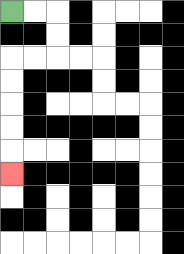{'start': '[0, 0]', 'end': '[0, 7]', 'path_directions': 'R,R,D,D,L,L,D,D,D,D,D', 'path_coordinates': '[[0, 0], [1, 0], [2, 0], [2, 1], [2, 2], [1, 2], [0, 2], [0, 3], [0, 4], [0, 5], [0, 6], [0, 7]]'}